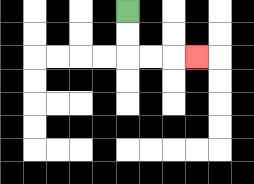{'start': '[5, 0]', 'end': '[8, 2]', 'path_directions': 'D,D,R,R,R', 'path_coordinates': '[[5, 0], [5, 1], [5, 2], [6, 2], [7, 2], [8, 2]]'}